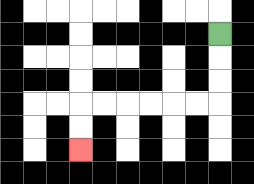{'start': '[9, 1]', 'end': '[3, 6]', 'path_directions': 'D,D,D,L,L,L,L,L,L,D,D', 'path_coordinates': '[[9, 1], [9, 2], [9, 3], [9, 4], [8, 4], [7, 4], [6, 4], [5, 4], [4, 4], [3, 4], [3, 5], [3, 6]]'}